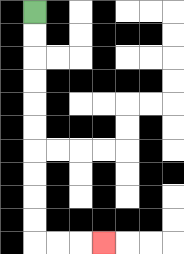{'start': '[1, 0]', 'end': '[4, 10]', 'path_directions': 'D,D,D,D,D,D,D,D,D,D,R,R,R', 'path_coordinates': '[[1, 0], [1, 1], [1, 2], [1, 3], [1, 4], [1, 5], [1, 6], [1, 7], [1, 8], [1, 9], [1, 10], [2, 10], [3, 10], [4, 10]]'}